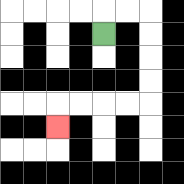{'start': '[4, 1]', 'end': '[2, 5]', 'path_directions': 'U,R,R,D,D,D,D,L,L,L,L,D', 'path_coordinates': '[[4, 1], [4, 0], [5, 0], [6, 0], [6, 1], [6, 2], [6, 3], [6, 4], [5, 4], [4, 4], [3, 4], [2, 4], [2, 5]]'}